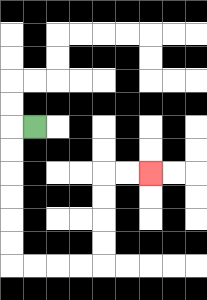{'start': '[1, 5]', 'end': '[6, 7]', 'path_directions': 'L,D,D,D,D,D,D,R,R,R,R,U,U,U,U,R,R', 'path_coordinates': '[[1, 5], [0, 5], [0, 6], [0, 7], [0, 8], [0, 9], [0, 10], [0, 11], [1, 11], [2, 11], [3, 11], [4, 11], [4, 10], [4, 9], [4, 8], [4, 7], [5, 7], [6, 7]]'}